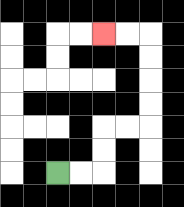{'start': '[2, 7]', 'end': '[4, 1]', 'path_directions': 'R,R,U,U,R,R,U,U,U,U,L,L', 'path_coordinates': '[[2, 7], [3, 7], [4, 7], [4, 6], [4, 5], [5, 5], [6, 5], [6, 4], [6, 3], [6, 2], [6, 1], [5, 1], [4, 1]]'}